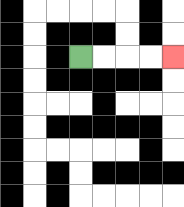{'start': '[3, 2]', 'end': '[7, 2]', 'path_directions': 'R,R,R,R', 'path_coordinates': '[[3, 2], [4, 2], [5, 2], [6, 2], [7, 2]]'}